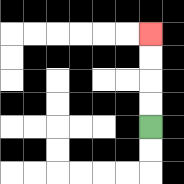{'start': '[6, 5]', 'end': '[6, 1]', 'path_directions': 'U,U,U,U', 'path_coordinates': '[[6, 5], [6, 4], [6, 3], [6, 2], [6, 1]]'}